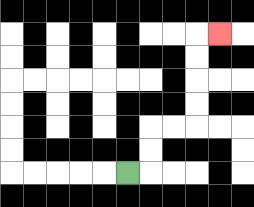{'start': '[5, 7]', 'end': '[9, 1]', 'path_directions': 'R,U,U,R,R,U,U,U,U,R', 'path_coordinates': '[[5, 7], [6, 7], [6, 6], [6, 5], [7, 5], [8, 5], [8, 4], [8, 3], [8, 2], [8, 1], [9, 1]]'}